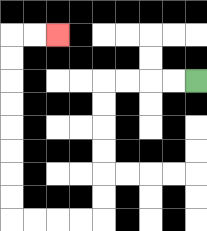{'start': '[8, 3]', 'end': '[2, 1]', 'path_directions': 'L,L,L,L,D,D,D,D,D,D,L,L,L,L,U,U,U,U,U,U,U,U,R,R', 'path_coordinates': '[[8, 3], [7, 3], [6, 3], [5, 3], [4, 3], [4, 4], [4, 5], [4, 6], [4, 7], [4, 8], [4, 9], [3, 9], [2, 9], [1, 9], [0, 9], [0, 8], [0, 7], [0, 6], [0, 5], [0, 4], [0, 3], [0, 2], [0, 1], [1, 1], [2, 1]]'}